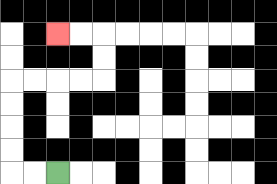{'start': '[2, 7]', 'end': '[2, 1]', 'path_directions': 'L,L,U,U,U,U,R,R,R,R,U,U,L,L', 'path_coordinates': '[[2, 7], [1, 7], [0, 7], [0, 6], [0, 5], [0, 4], [0, 3], [1, 3], [2, 3], [3, 3], [4, 3], [4, 2], [4, 1], [3, 1], [2, 1]]'}